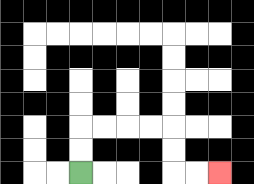{'start': '[3, 7]', 'end': '[9, 7]', 'path_directions': 'U,U,R,R,R,R,D,D,R,R', 'path_coordinates': '[[3, 7], [3, 6], [3, 5], [4, 5], [5, 5], [6, 5], [7, 5], [7, 6], [7, 7], [8, 7], [9, 7]]'}